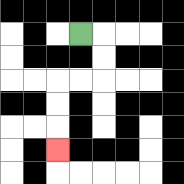{'start': '[3, 1]', 'end': '[2, 6]', 'path_directions': 'R,D,D,L,L,D,D,D', 'path_coordinates': '[[3, 1], [4, 1], [4, 2], [4, 3], [3, 3], [2, 3], [2, 4], [2, 5], [2, 6]]'}